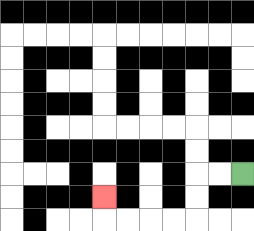{'start': '[10, 7]', 'end': '[4, 8]', 'path_directions': 'L,L,D,D,L,L,L,L,U', 'path_coordinates': '[[10, 7], [9, 7], [8, 7], [8, 8], [8, 9], [7, 9], [6, 9], [5, 9], [4, 9], [4, 8]]'}